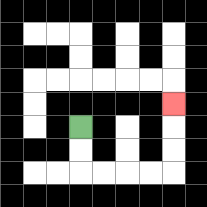{'start': '[3, 5]', 'end': '[7, 4]', 'path_directions': 'D,D,R,R,R,R,U,U,U', 'path_coordinates': '[[3, 5], [3, 6], [3, 7], [4, 7], [5, 7], [6, 7], [7, 7], [7, 6], [7, 5], [7, 4]]'}